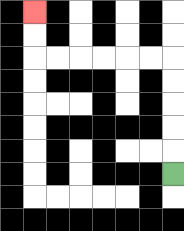{'start': '[7, 7]', 'end': '[1, 0]', 'path_directions': 'U,U,U,U,U,L,L,L,L,L,L,U,U', 'path_coordinates': '[[7, 7], [7, 6], [7, 5], [7, 4], [7, 3], [7, 2], [6, 2], [5, 2], [4, 2], [3, 2], [2, 2], [1, 2], [1, 1], [1, 0]]'}